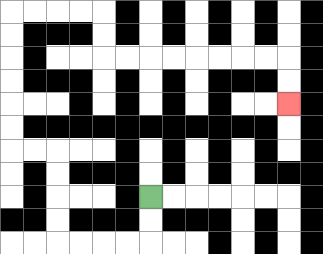{'start': '[6, 8]', 'end': '[12, 4]', 'path_directions': 'D,D,L,L,L,L,U,U,U,U,L,L,U,U,U,U,U,U,R,R,R,R,D,D,R,R,R,R,R,R,R,R,D,D', 'path_coordinates': '[[6, 8], [6, 9], [6, 10], [5, 10], [4, 10], [3, 10], [2, 10], [2, 9], [2, 8], [2, 7], [2, 6], [1, 6], [0, 6], [0, 5], [0, 4], [0, 3], [0, 2], [0, 1], [0, 0], [1, 0], [2, 0], [3, 0], [4, 0], [4, 1], [4, 2], [5, 2], [6, 2], [7, 2], [8, 2], [9, 2], [10, 2], [11, 2], [12, 2], [12, 3], [12, 4]]'}